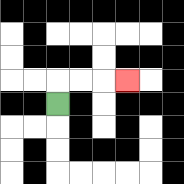{'start': '[2, 4]', 'end': '[5, 3]', 'path_directions': 'U,R,R,R', 'path_coordinates': '[[2, 4], [2, 3], [3, 3], [4, 3], [5, 3]]'}